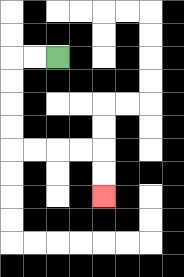{'start': '[2, 2]', 'end': '[4, 8]', 'path_directions': 'L,L,D,D,D,D,R,R,R,R,D,D', 'path_coordinates': '[[2, 2], [1, 2], [0, 2], [0, 3], [0, 4], [0, 5], [0, 6], [1, 6], [2, 6], [3, 6], [4, 6], [4, 7], [4, 8]]'}